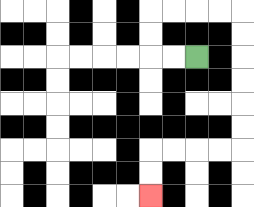{'start': '[8, 2]', 'end': '[6, 8]', 'path_directions': 'L,L,U,U,R,R,R,R,D,D,D,D,D,D,L,L,L,L,D,D', 'path_coordinates': '[[8, 2], [7, 2], [6, 2], [6, 1], [6, 0], [7, 0], [8, 0], [9, 0], [10, 0], [10, 1], [10, 2], [10, 3], [10, 4], [10, 5], [10, 6], [9, 6], [8, 6], [7, 6], [6, 6], [6, 7], [6, 8]]'}